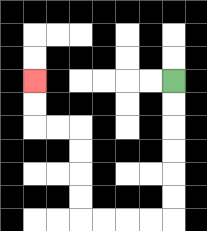{'start': '[7, 3]', 'end': '[1, 3]', 'path_directions': 'D,D,D,D,D,D,L,L,L,L,U,U,U,U,L,L,U,U', 'path_coordinates': '[[7, 3], [7, 4], [7, 5], [7, 6], [7, 7], [7, 8], [7, 9], [6, 9], [5, 9], [4, 9], [3, 9], [3, 8], [3, 7], [3, 6], [3, 5], [2, 5], [1, 5], [1, 4], [1, 3]]'}